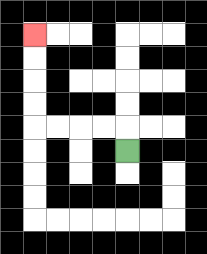{'start': '[5, 6]', 'end': '[1, 1]', 'path_directions': 'U,L,L,L,L,U,U,U,U', 'path_coordinates': '[[5, 6], [5, 5], [4, 5], [3, 5], [2, 5], [1, 5], [1, 4], [1, 3], [1, 2], [1, 1]]'}